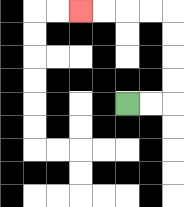{'start': '[5, 4]', 'end': '[3, 0]', 'path_directions': 'R,R,U,U,U,U,L,L,L,L', 'path_coordinates': '[[5, 4], [6, 4], [7, 4], [7, 3], [7, 2], [7, 1], [7, 0], [6, 0], [5, 0], [4, 0], [3, 0]]'}